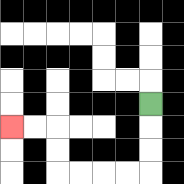{'start': '[6, 4]', 'end': '[0, 5]', 'path_directions': 'D,D,D,L,L,L,L,U,U,L,L', 'path_coordinates': '[[6, 4], [6, 5], [6, 6], [6, 7], [5, 7], [4, 7], [3, 7], [2, 7], [2, 6], [2, 5], [1, 5], [0, 5]]'}